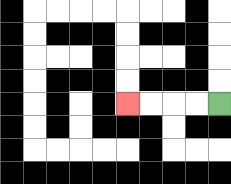{'start': '[9, 4]', 'end': '[5, 4]', 'path_directions': 'L,L,L,L', 'path_coordinates': '[[9, 4], [8, 4], [7, 4], [6, 4], [5, 4]]'}